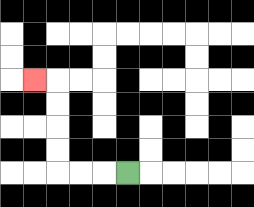{'start': '[5, 7]', 'end': '[1, 3]', 'path_directions': 'L,L,L,U,U,U,U,L', 'path_coordinates': '[[5, 7], [4, 7], [3, 7], [2, 7], [2, 6], [2, 5], [2, 4], [2, 3], [1, 3]]'}